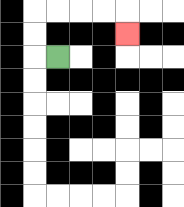{'start': '[2, 2]', 'end': '[5, 1]', 'path_directions': 'L,U,U,R,R,R,R,D', 'path_coordinates': '[[2, 2], [1, 2], [1, 1], [1, 0], [2, 0], [3, 0], [4, 0], [5, 0], [5, 1]]'}